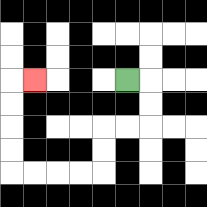{'start': '[5, 3]', 'end': '[1, 3]', 'path_directions': 'R,D,D,L,L,D,D,L,L,L,L,U,U,U,U,R', 'path_coordinates': '[[5, 3], [6, 3], [6, 4], [6, 5], [5, 5], [4, 5], [4, 6], [4, 7], [3, 7], [2, 7], [1, 7], [0, 7], [0, 6], [0, 5], [0, 4], [0, 3], [1, 3]]'}